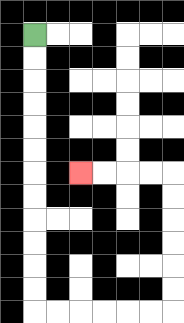{'start': '[1, 1]', 'end': '[3, 7]', 'path_directions': 'D,D,D,D,D,D,D,D,D,D,D,D,R,R,R,R,R,R,U,U,U,U,U,U,L,L,L,L', 'path_coordinates': '[[1, 1], [1, 2], [1, 3], [1, 4], [1, 5], [1, 6], [1, 7], [1, 8], [1, 9], [1, 10], [1, 11], [1, 12], [1, 13], [2, 13], [3, 13], [4, 13], [5, 13], [6, 13], [7, 13], [7, 12], [7, 11], [7, 10], [7, 9], [7, 8], [7, 7], [6, 7], [5, 7], [4, 7], [3, 7]]'}